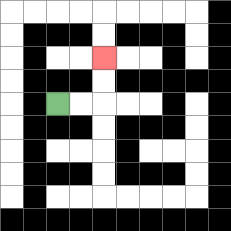{'start': '[2, 4]', 'end': '[4, 2]', 'path_directions': 'R,R,U,U', 'path_coordinates': '[[2, 4], [3, 4], [4, 4], [4, 3], [4, 2]]'}